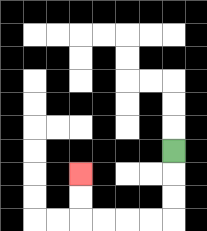{'start': '[7, 6]', 'end': '[3, 7]', 'path_directions': 'D,D,D,L,L,L,L,U,U', 'path_coordinates': '[[7, 6], [7, 7], [7, 8], [7, 9], [6, 9], [5, 9], [4, 9], [3, 9], [3, 8], [3, 7]]'}